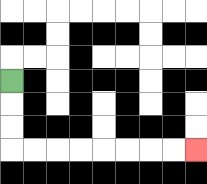{'start': '[0, 3]', 'end': '[8, 6]', 'path_directions': 'D,D,D,R,R,R,R,R,R,R,R', 'path_coordinates': '[[0, 3], [0, 4], [0, 5], [0, 6], [1, 6], [2, 6], [3, 6], [4, 6], [5, 6], [6, 6], [7, 6], [8, 6]]'}